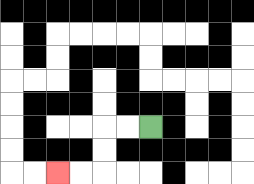{'start': '[6, 5]', 'end': '[2, 7]', 'path_directions': 'L,L,D,D,L,L', 'path_coordinates': '[[6, 5], [5, 5], [4, 5], [4, 6], [4, 7], [3, 7], [2, 7]]'}